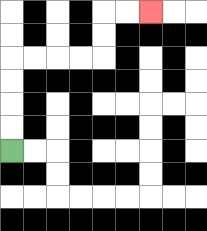{'start': '[0, 6]', 'end': '[6, 0]', 'path_directions': 'U,U,U,U,R,R,R,R,U,U,R,R', 'path_coordinates': '[[0, 6], [0, 5], [0, 4], [0, 3], [0, 2], [1, 2], [2, 2], [3, 2], [4, 2], [4, 1], [4, 0], [5, 0], [6, 0]]'}